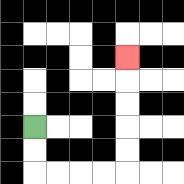{'start': '[1, 5]', 'end': '[5, 2]', 'path_directions': 'D,D,R,R,R,R,U,U,U,U,U', 'path_coordinates': '[[1, 5], [1, 6], [1, 7], [2, 7], [3, 7], [4, 7], [5, 7], [5, 6], [5, 5], [5, 4], [5, 3], [5, 2]]'}